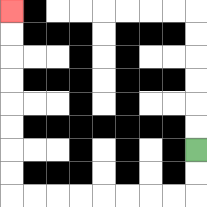{'start': '[8, 6]', 'end': '[0, 0]', 'path_directions': 'D,D,L,L,L,L,L,L,L,L,U,U,U,U,U,U,U,U', 'path_coordinates': '[[8, 6], [8, 7], [8, 8], [7, 8], [6, 8], [5, 8], [4, 8], [3, 8], [2, 8], [1, 8], [0, 8], [0, 7], [0, 6], [0, 5], [0, 4], [0, 3], [0, 2], [0, 1], [0, 0]]'}